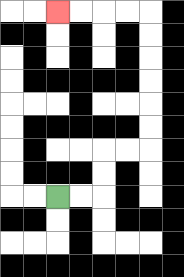{'start': '[2, 8]', 'end': '[2, 0]', 'path_directions': 'R,R,U,U,R,R,U,U,U,U,U,U,L,L,L,L', 'path_coordinates': '[[2, 8], [3, 8], [4, 8], [4, 7], [4, 6], [5, 6], [6, 6], [6, 5], [6, 4], [6, 3], [6, 2], [6, 1], [6, 0], [5, 0], [4, 0], [3, 0], [2, 0]]'}